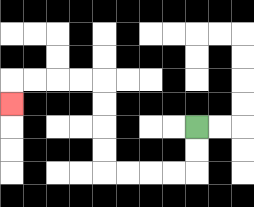{'start': '[8, 5]', 'end': '[0, 4]', 'path_directions': 'D,D,L,L,L,L,U,U,U,U,L,L,L,L,D', 'path_coordinates': '[[8, 5], [8, 6], [8, 7], [7, 7], [6, 7], [5, 7], [4, 7], [4, 6], [4, 5], [4, 4], [4, 3], [3, 3], [2, 3], [1, 3], [0, 3], [0, 4]]'}